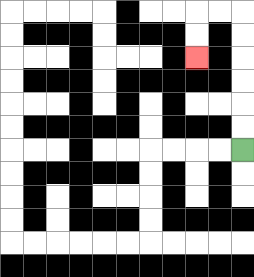{'start': '[10, 6]', 'end': '[8, 2]', 'path_directions': 'U,U,U,U,U,U,L,L,D,D', 'path_coordinates': '[[10, 6], [10, 5], [10, 4], [10, 3], [10, 2], [10, 1], [10, 0], [9, 0], [8, 0], [8, 1], [8, 2]]'}